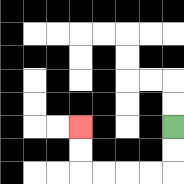{'start': '[7, 5]', 'end': '[3, 5]', 'path_directions': 'D,D,L,L,L,L,U,U', 'path_coordinates': '[[7, 5], [7, 6], [7, 7], [6, 7], [5, 7], [4, 7], [3, 7], [3, 6], [3, 5]]'}